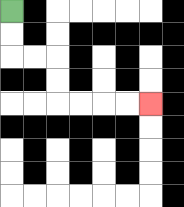{'start': '[0, 0]', 'end': '[6, 4]', 'path_directions': 'D,D,R,R,D,D,R,R,R,R', 'path_coordinates': '[[0, 0], [0, 1], [0, 2], [1, 2], [2, 2], [2, 3], [2, 4], [3, 4], [4, 4], [5, 4], [6, 4]]'}